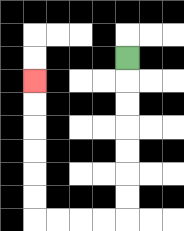{'start': '[5, 2]', 'end': '[1, 3]', 'path_directions': 'D,D,D,D,D,D,D,L,L,L,L,U,U,U,U,U,U', 'path_coordinates': '[[5, 2], [5, 3], [5, 4], [5, 5], [5, 6], [5, 7], [5, 8], [5, 9], [4, 9], [3, 9], [2, 9], [1, 9], [1, 8], [1, 7], [1, 6], [1, 5], [1, 4], [1, 3]]'}